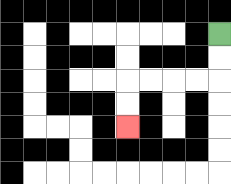{'start': '[9, 1]', 'end': '[5, 5]', 'path_directions': 'D,D,L,L,L,L,D,D', 'path_coordinates': '[[9, 1], [9, 2], [9, 3], [8, 3], [7, 3], [6, 3], [5, 3], [5, 4], [5, 5]]'}